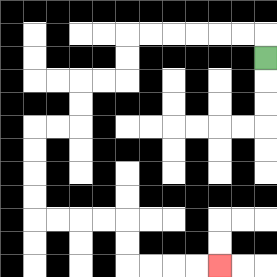{'start': '[11, 2]', 'end': '[9, 11]', 'path_directions': 'U,L,L,L,L,L,L,D,D,L,L,D,D,L,L,D,D,D,D,R,R,R,R,D,D,R,R,R,R', 'path_coordinates': '[[11, 2], [11, 1], [10, 1], [9, 1], [8, 1], [7, 1], [6, 1], [5, 1], [5, 2], [5, 3], [4, 3], [3, 3], [3, 4], [3, 5], [2, 5], [1, 5], [1, 6], [1, 7], [1, 8], [1, 9], [2, 9], [3, 9], [4, 9], [5, 9], [5, 10], [5, 11], [6, 11], [7, 11], [8, 11], [9, 11]]'}